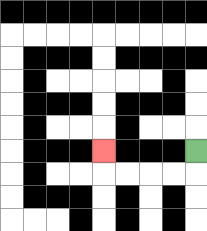{'start': '[8, 6]', 'end': '[4, 6]', 'path_directions': 'D,L,L,L,L,U', 'path_coordinates': '[[8, 6], [8, 7], [7, 7], [6, 7], [5, 7], [4, 7], [4, 6]]'}